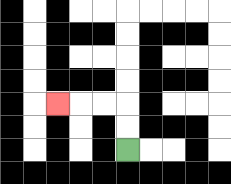{'start': '[5, 6]', 'end': '[2, 4]', 'path_directions': 'U,U,L,L,L', 'path_coordinates': '[[5, 6], [5, 5], [5, 4], [4, 4], [3, 4], [2, 4]]'}